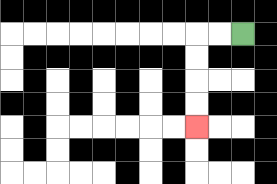{'start': '[10, 1]', 'end': '[8, 5]', 'path_directions': 'L,L,D,D,D,D', 'path_coordinates': '[[10, 1], [9, 1], [8, 1], [8, 2], [8, 3], [8, 4], [8, 5]]'}